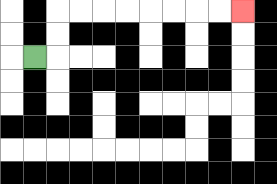{'start': '[1, 2]', 'end': '[10, 0]', 'path_directions': 'R,U,U,R,R,R,R,R,R,R,R', 'path_coordinates': '[[1, 2], [2, 2], [2, 1], [2, 0], [3, 0], [4, 0], [5, 0], [6, 0], [7, 0], [8, 0], [9, 0], [10, 0]]'}